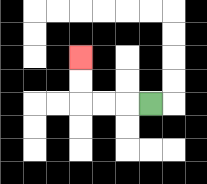{'start': '[6, 4]', 'end': '[3, 2]', 'path_directions': 'L,L,L,U,U', 'path_coordinates': '[[6, 4], [5, 4], [4, 4], [3, 4], [3, 3], [3, 2]]'}